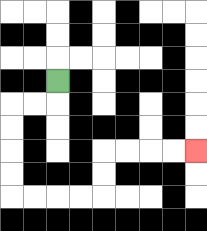{'start': '[2, 3]', 'end': '[8, 6]', 'path_directions': 'D,L,L,D,D,D,D,R,R,R,R,U,U,R,R,R,R', 'path_coordinates': '[[2, 3], [2, 4], [1, 4], [0, 4], [0, 5], [0, 6], [0, 7], [0, 8], [1, 8], [2, 8], [3, 8], [4, 8], [4, 7], [4, 6], [5, 6], [6, 6], [7, 6], [8, 6]]'}